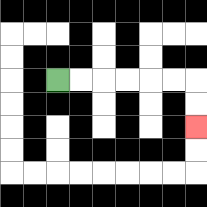{'start': '[2, 3]', 'end': '[8, 5]', 'path_directions': 'R,R,R,R,R,R,D,D', 'path_coordinates': '[[2, 3], [3, 3], [4, 3], [5, 3], [6, 3], [7, 3], [8, 3], [8, 4], [8, 5]]'}